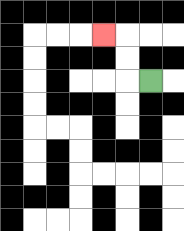{'start': '[6, 3]', 'end': '[4, 1]', 'path_directions': 'L,U,U,L', 'path_coordinates': '[[6, 3], [5, 3], [5, 2], [5, 1], [4, 1]]'}